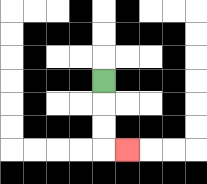{'start': '[4, 3]', 'end': '[5, 6]', 'path_directions': 'D,D,D,R', 'path_coordinates': '[[4, 3], [4, 4], [4, 5], [4, 6], [5, 6]]'}